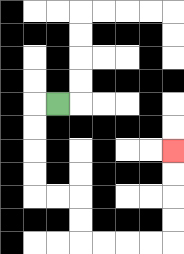{'start': '[2, 4]', 'end': '[7, 6]', 'path_directions': 'L,D,D,D,D,R,R,D,D,R,R,R,R,U,U,U,U', 'path_coordinates': '[[2, 4], [1, 4], [1, 5], [1, 6], [1, 7], [1, 8], [2, 8], [3, 8], [3, 9], [3, 10], [4, 10], [5, 10], [6, 10], [7, 10], [7, 9], [7, 8], [7, 7], [7, 6]]'}